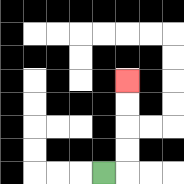{'start': '[4, 7]', 'end': '[5, 3]', 'path_directions': 'R,U,U,U,U', 'path_coordinates': '[[4, 7], [5, 7], [5, 6], [5, 5], [5, 4], [5, 3]]'}